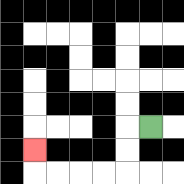{'start': '[6, 5]', 'end': '[1, 6]', 'path_directions': 'L,D,D,L,L,L,L,U', 'path_coordinates': '[[6, 5], [5, 5], [5, 6], [5, 7], [4, 7], [3, 7], [2, 7], [1, 7], [1, 6]]'}